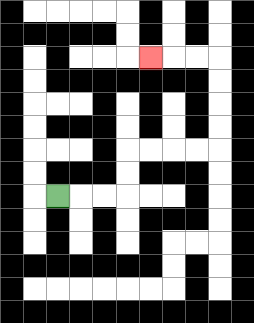{'start': '[2, 8]', 'end': '[6, 2]', 'path_directions': 'R,R,R,U,U,R,R,R,R,U,U,U,U,L,L,L', 'path_coordinates': '[[2, 8], [3, 8], [4, 8], [5, 8], [5, 7], [5, 6], [6, 6], [7, 6], [8, 6], [9, 6], [9, 5], [9, 4], [9, 3], [9, 2], [8, 2], [7, 2], [6, 2]]'}